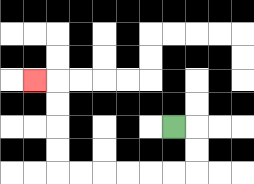{'start': '[7, 5]', 'end': '[1, 3]', 'path_directions': 'R,D,D,L,L,L,L,L,L,U,U,U,U,L', 'path_coordinates': '[[7, 5], [8, 5], [8, 6], [8, 7], [7, 7], [6, 7], [5, 7], [4, 7], [3, 7], [2, 7], [2, 6], [2, 5], [2, 4], [2, 3], [1, 3]]'}